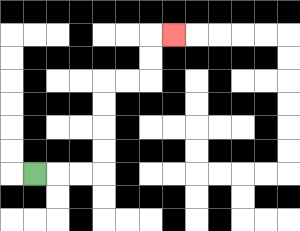{'start': '[1, 7]', 'end': '[7, 1]', 'path_directions': 'R,R,R,U,U,U,U,R,R,U,U,R', 'path_coordinates': '[[1, 7], [2, 7], [3, 7], [4, 7], [4, 6], [4, 5], [4, 4], [4, 3], [5, 3], [6, 3], [6, 2], [6, 1], [7, 1]]'}